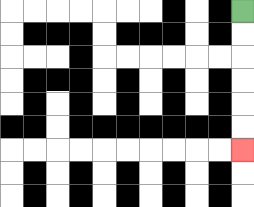{'start': '[10, 0]', 'end': '[10, 6]', 'path_directions': 'D,D,D,D,D,D', 'path_coordinates': '[[10, 0], [10, 1], [10, 2], [10, 3], [10, 4], [10, 5], [10, 6]]'}